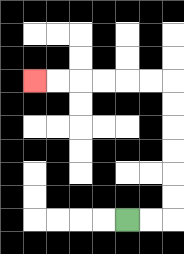{'start': '[5, 9]', 'end': '[1, 3]', 'path_directions': 'R,R,U,U,U,U,U,U,L,L,L,L,L,L', 'path_coordinates': '[[5, 9], [6, 9], [7, 9], [7, 8], [7, 7], [7, 6], [7, 5], [7, 4], [7, 3], [6, 3], [5, 3], [4, 3], [3, 3], [2, 3], [1, 3]]'}